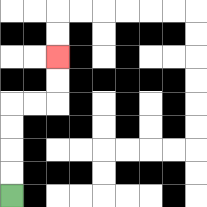{'start': '[0, 8]', 'end': '[2, 2]', 'path_directions': 'U,U,U,U,R,R,U,U', 'path_coordinates': '[[0, 8], [0, 7], [0, 6], [0, 5], [0, 4], [1, 4], [2, 4], [2, 3], [2, 2]]'}